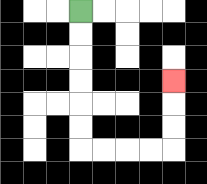{'start': '[3, 0]', 'end': '[7, 3]', 'path_directions': 'D,D,D,D,D,D,R,R,R,R,U,U,U', 'path_coordinates': '[[3, 0], [3, 1], [3, 2], [3, 3], [3, 4], [3, 5], [3, 6], [4, 6], [5, 6], [6, 6], [7, 6], [7, 5], [7, 4], [7, 3]]'}